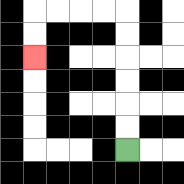{'start': '[5, 6]', 'end': '[1, 2]', 'path_directions': 'U,U,U,U,U,U,L,L,L,L,D,D', 'path_coordinates': '[[5, 6], [5, 5], [5, 4], [5, 3], [5, 2], [5, 1], [5, 0], [4, 0], [3, 0], [2, 0], [1, 0], [1, 1], [1, 2]]'}